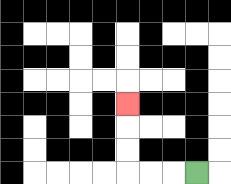{'start': '[8, 7]', 'end': '[5, 4]', 'path_directions': 'L,L,L,U,U,U', 'path_coordinates': '[[8, 7], [7, 7], [6, 7], [5, 7], [5, 6], [5, 5], [5, 4]]'}